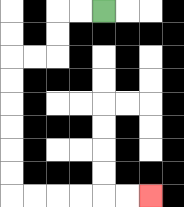{'start': '[4, 0]', 'end': '[6, 8]', 'path_directions': 'L,L,D,D,L,L,D,D,D,D,D,D,R,R,R,R,R,R', 'path_coordinates': '[[4, 0], [3, 0], [2, 0], [2, 1], [2, 2], [1, 2], [0, 2], [0, 3], [0, 4], [0, 5], [0, 6], [0, 7], [0, 8], [1, 8], [2, 8], [3, 8], [4, 8], [5, 8], [6, 8]]'}